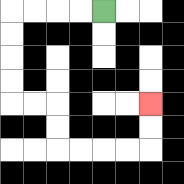{'start': '[4, 0]', 'end': '[6, 4]', 'path_directions': 'L,L,L,L,D,D,D,D,R,R,D,D,R,R,R,R,U,U', 'path_coordinates': '[[4, 0], [3, 0], [2, 0], [1, 0], [0, 0], [0, 1], [0, 2], [0, 3], [0, 4], [1, 4], [2, 4], [2, 5], [2, 6], [3, 6], [4, 6], [5, 6], [6, 6], [6, 5], [6, 4]]'}